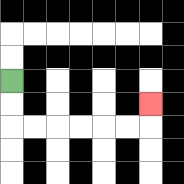{'start': '[0, 3]', 'end': '[6, 4]', 'path_directions': 'D,D,R,R,R,R,R,R,U', 'path_coordinates': '[[0, 3], [0, 4], [0, 5], [1, 5], [2, 5], [3, 5], [4, 5], [5, 5], [6, 5], [6, 4]]'}